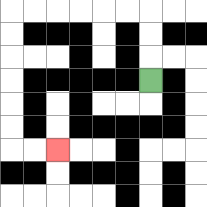{'start': '[6, 3]', 'end': '[2, 6]', 'path_directions': 'U,U,U,L,L,L,L,L,L,D,D,D,D,D,D,R,R', 'path_coordinates': '[[6, 3], [6, 2], [6, 1], [6, 0], [5, 0], [4, 0], [3, 0], [2, 0], [1, 0], [0, 0], [0, 1], [0, 2], [0, 3], [0, 4], [0, 5], [0, 6], [1, 6], [2, 6]]'}